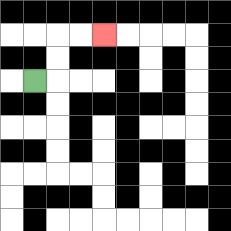{'start': '[1, 3]', 'end': '[4, 1]', 'path_directions': 'R,U,U,R,R', 'path_coordinates': '[[1, 3], [2, 3], [2, 2], [2, 1], [3, 1], [4, 1]]'}